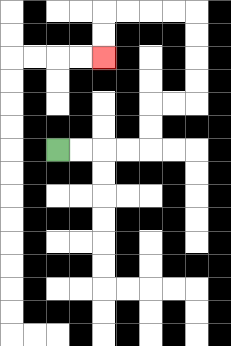{'start': '[2, 6]', 'end': '[4, 2]', 'path_directions': 'R,R,R,R,U,U,R,R,U,U,U,U,L,L,L,L,D,D', 'path_coordinates': '[[2, 6], [3, 6], [4, 6], [5, 6], [6, 6], [6, 5], [6, 4], [7, 4], [8, 4], [8, 3], [8, 2], [8, 1], [8, 0], [7, 0], [6, 0], [5, 0], [4, 0], [4, 1], [4, 2]]'}